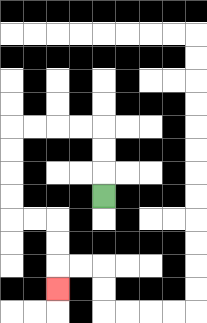{'start': '[4, 8]', 'end': '[2, 12]', 'path_directions': 'U,U,U,L,L,L,L,D,D,D,D,R,R,D,D,D', 'path_coordinates': '[[4, 8], [4, 7], [4, 6], [4, 5], [3, 5], [2, 5], [1, 5], [0, 5], [0, 6], [0, 7], [0, 8], [0, 9], [1, 9], [2, 9], [2, 10], [2, 11], [2, 12]]'}